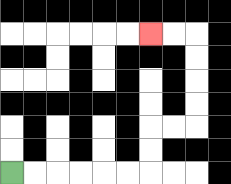{'start': '[0, 7]', 'end': '[6, 1]', 'path_directions': 'R,R,R,R,R,R,U,U,R,R,U,U,U,U,L,L', 'path_coordinates': '[[0, 7], [1, 7], [2, 7], [3, 7], [4, 7], [5, 7], [6, 7], [6, 6], [6, 5], [7, 5], [8, 5], [8, 4], [8, 3], [8, 2], [8, 1], [7, 1], [6, 1]]'}